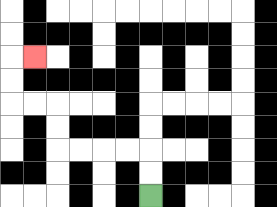{'start': '[6, 8]', 'end': '[1, 2]', 'path_directions': 'U,U,L,L,L,L,U,U,L,L,U,U,R', 'path_coordinates': '[[6, 8], [6, 7], [6, 6], [5, 6], [4, 6], [3, 6], [2, 6], [2, 5], [2, 4], [1, 4], [0, 4], [0, 3], [0, 2], [1, 2]]'}